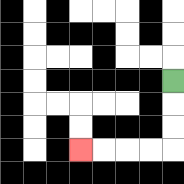{'start': '[7, 3]', 'end': '[3, 6]', 'path_directions': 'D,D,D,L,L,L,L', 'path_coordinates': '[[7, 3], [7, 4], [7, 5], [7, 6], [6, 6], [5, 6], [4, 6], [3, 6]]'}